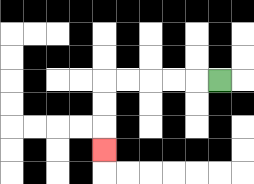{'start': '[9, 3]', 'end': '[4, 6]', 'path_directions': 'L,L,L,L,L,D,D,D', 'path_coordinates': '[[9, 3], [8, 3], [7, 3], [6, 3], [5, 3], [4, 3], [4, 4], [4, 5], [4, 6]]'}